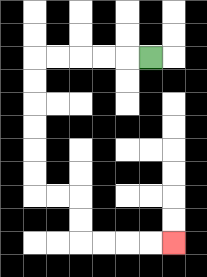{'start': '[6, 2]', 'end': '[7, 10]', 'path_directions': 'L,L,L,L,L,D,D,D,D,D,D,R,R,D,D,R,R,R,R', 'path_coordinates': '[[6, 2], [5, 2], [4, 2], [3, 2], [2, 2], [1, 2], [1, 3], [1, 4], [1, 5], [1, 6], [1, 7], [1, 8], [2, 8], [3, 8], [3, 9], [3, 10], [4, 10], [5, 10], [6, 10], [7, 10]]'}